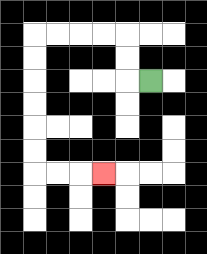{'start': '[6, 3]', 'end': '[4, 7]', 'path_directions': 'L,U,U,L,L,L,L,D,D,D,D,D,D,R,R,R', 'path_coordinates': '[[6, 3], [5, 3], [5, 2], [5, 1], [4, 1], [3, 1], [2, 1], [1, 1], [1, 2], [1, 3], [1, 4], [1, 5], [1, 6], [1, 7], [2, 7], [3, 7], [4, 7]]'}